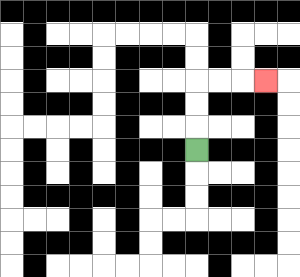{'start': '[8, 6]', 'end': '[11, 3]', 'path_directions': 'U,U,U,R,R,R', 'path_coordinates': '[[8, 6], [8, 5], [8, 4], [8, 3], [9, 3], [10, 3], [11, 3]]'}